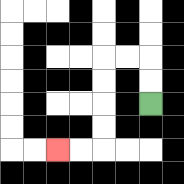{'start': '[6, 4]', 'end': '[2, 6]', 'path_directions': 'U,U,L,L,D,D,D,D,L,L', 'path_coordinates': '[[6, 4], [6, 3], [6, 2], [5, 2], [4, 2], [4, 3], [4, 4], [4, 5], [4, 6], [3, 6], [2, 6]]'}